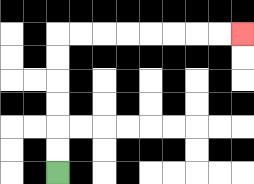{'start': '[2, 7]', 'end': '[10, 1]', 'path_directions': 'U,U,U,U,U,U,R,R,R,R,R,R,R,R', 'path_coordinates': '[[2, 7], [2, 6], [2, 5], [2, 4], [2, 3], [2, 2], [2, 1], [3, 1], [4, 1], [5, 1], [6, 1], [7, 1], [8, 1], [9, 1], [10, 1]]'}